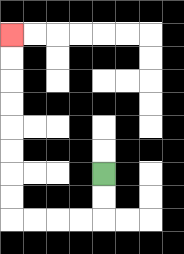{'start': '[4, 7]', 'end': '[0, 1]', 'path_directions': 'D,D,L,L,L,L,U,U,U,U,U,U,U,U', 'path_coordinates': '[[4, 7], [4, 8], [4, 9], [3, 9], [2, 9], [1, 9], [0, 9], [0, 8], [0, 7], [0, 6], [0, 5], [0, 4], [0, 3], [0, 2], [0, 1]]'}